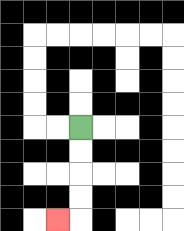{'start': '[3, 5]', 'end': '[2, 9]', 'path_directions': 'D,D,D,D,L', 'path_coordinates': '[[3, 5], [3, 6], [3, 7], [3, 8], [3, 9], [2, 9]]'}